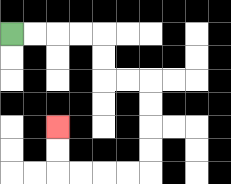{'start': '[0, 1]', 'end': '[2, 5]', 'path_directions': 'R,R,R,R,D,D,R,R,D,D,D,D,L,L,L,L,U,U', 'path_coordinates': '[[0, 1], [1, 1], [2, 1], [3, 1], [4, 1], [4, 2], [4, 3], [5, 3], [6, 3], [6, 4], [6, 5], [6, 6], [6, 7], [5, 7], [4, 7], [3, 7], [2, 7], [2, 6], [2, 5]]'}